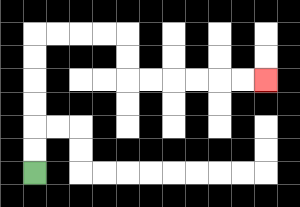{'start': '[1, 7]', 'end': '[11, 3]', 'path_directions': 'U,U,U,U,U,U,R,R,R,R,D,D,R,R,R,R,R,R', 'path_coordinates': '[[1, 7], [1, 6], [1, 5], [1, 4], [1, 3], [1, 2], [1, 1], [2, 1], [3, 1], [4, 1], [5, 1], [5, 2], [5, 3], [6, 3], [7, 3], [8, 3], [9, 3], [10, 3], [11, 3]]'}